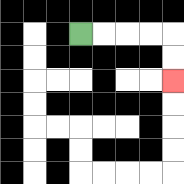{'start': '[3, 1]', 'end': '[7, 3]', 'path_directions': 'R,R,R,R,D,D', 'path_coordinates': '[[3, 1], [4, 1], [5, 1], [6, 1], [7, 1], [7, 2], [7, 3]]'}